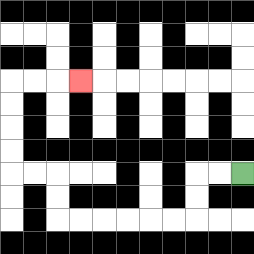{'start': '[10, 7]', 'end': '[3, 3]', 'path_directions': 'L,L,D,D,L,L,L,L,L,L,U,U,L,L,U,U,U,U,R,R,R', 'path_coordinates': '[[10, 7], [9, 7], [8, 7], [8, 8], [8, 9], [7, 9], [6, 9], [5, 9], [4, 9], [3, 9], [2, 9], [2, 8], [2, 7], [1, 7], [0, 7], [0, 6], [0, 5], [0, 4], [0, 3], [1, 3], [2, 3], [3, 3]]'}